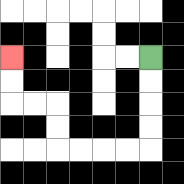{'start': '[6, 2]', 'end': '[0, 2]', 'path_directions': 'D,D,D,D,L,L,L,L,U,U,L,L,U,U', 'path_coordinates': '[[6, 2], [6, 3], [6, 4], [6, 5], [6, 6], [5, 6], [4, 6], [3, 6], [2, 6], [2, 5], [2, 4], [1, 4], [0, 4], [0, 3], [0, 2]]'}